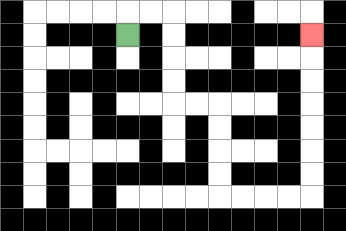{'start': '[5, 1]', 'end': '[13, 1]', 'path_directions': 'U,R,R,D,D,D,D,R,R,D,D,D,D,R,R,R,R,U,U,U,U,U,U,U', 'path_coordinates': '[[5, 1], [5, 0], [6, 0], [7, 0], [7, 1], [7, 2], [7, 3], [7, 4], [8, 4], [9, 4], [9, 5], [9, 6], [9, 7], [9, 8], [10, 8], [11, 8], [12, 8], [13, 8], [13, 7], [13, 6], [13, 5], [13, 4], [13, 3], [13, 2], [13, 1]]'}